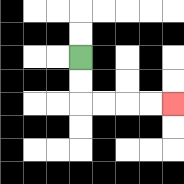{'start': '[3, 2]', 'end': '[7, 4]', 'path_directions': 'D,D,R,R,R,R', 'path_coordinates': '[[3, 2], [3, 3], [3, 4], [4, 4], [5, 4], [6, 4], [7, 4]]'}